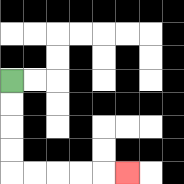{'start': '[0, 3]', 'end': '[5, 7]', 'path_directions': 'D,D,D,D,R,R,R,R,R', 'path_coordinates': '[[0, 3], [0, 4], [0, 5], [0, 6], [0, 7], [1, 7], [2, 7], [3, 7], [4, 7], [5, 7]]'}